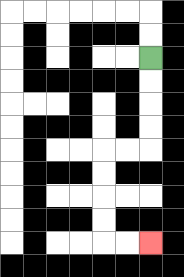{'start': '[6, 2]', 'end': '[6, 10]', 'path_directions': 'D,D,D,D,L,L,D,D,D,D,R,R', 'path_coordinates': '[[6, 2], [6, 3], [6, 4], [6, 5], [6, 6], [5, 6], [4, 6], [4, 7], [4, 8], [4, 9], [4, 10], [5, 10], [6, 10]]'}